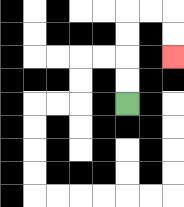{'start': '[5, 4]', 'end': '[7, 2]', 'path_directions': 'U,U,U,U,R,R,D,D', 'path_coordinates': '[[5, 4], [5, 3], [5, 2], [5, 1], [5, 0], [6, 0], [7, 0], [7, 1], [7, 2]]'}